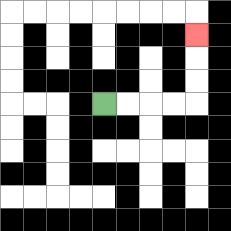{'start': '[4, 4]', 'end': '[8, 1]', 'path_directions': 'R,R,R,R,U,U,U', 'path_coordinates': '[[4, 4], [5, 4], [6, 4], [7, 4], [8, 4], [8, 3], [8, 2], [8, 1]]'}